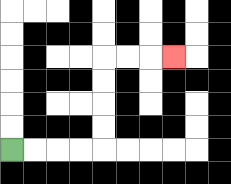{'start': '[0, 6]', 'end': '[7, 2]', 'path_directions': 'R,R,R,R,U,U,U,U,R,R,R', 'path_coordinates': '[[0, 6], [1, 6], [2, 6], [3, 6], [4, 6], [4, 5], [4, 4], [4, 3], [4, 2], [5, 2], [6, 2], [7, 2]]'}